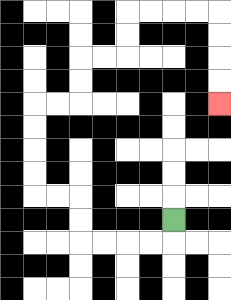{'start': '[7, 9]', 'end': '[9, 4]', 'path_directions': 'D,L,L,L,L,U,U,L,L,U,U,U,U,R,R,U,U,R,R,U,U,R,R,R,R,D,D,D,D', 'path_coordinates': '[[7, 9], [7, 10], [6, 10], [5, 10], [4, 10], [3, 10], [3, 9], [3, 8], [2, 8], [1, 8], [1, 7], [1, 6], [1, 5], [1, 4], [2, 4], [3, 4], [3, 3], [3, 2], [4, 2], [5, 2], [5, 1], [5, 0], [6, 0], [7, 0], [8, 0], [9, 0], [9, 1], [9, 2], [9, 3], [9, 4]]'}